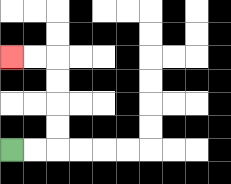{'start': '[0, 6]', 'end': '[0, 2]', 'path_directions': 'R,R,U,U,U,U,L,L', 'path_coordinates': '[[0, 6], [1, 6], [2, 6], [2, 5], [2, 4], [2, 3], [2, 2], [1, 2], [0, 2]]'}